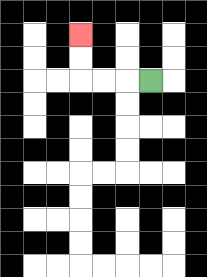{'start': '[6, 3]', 'end': '[3, 1]', 'path_directions': 'L,L,L,U,U', 'path_coordinates': '[[6, 3], [5, 3], [4, 3], [3, 3], [3, 2], [3, 1]]'}